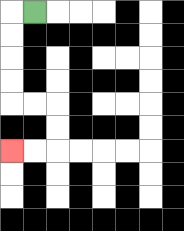{'start': '[1, 0]', 'end': '[0, 6]', 'path_directions': 'L,D,D,D,D,R,R,D,D,L,L', 'path_coordinates': '[[1, 0], [0, 0], [0, 1], [0, 2], [0, 3], [0, 4], [1, 4], [2, 4], [2, 5], [2, 6], [1, 6], [0, 6]]'}